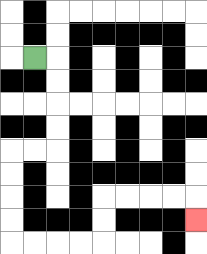{'start': '[1, 2]', 'end': '[8, 9]', 'path_directions': 'R,D,D,D,D,L,L,D,D,D,D,R,R,R,R,U,U,R,R,R,R,D', 'path_coordinates': '[[1, 2], [2, 2], [2, 3], [2, 4], [2, 5], [2, 6], [1, 6], [0, 6], [0, 7], [0, 8], [0, 9], [0, 10], [1, 10], [2, 10], [3, 10], [4, 10], [4, 9], [4, 8], [5, 8], [6, 8], [7, 8], [8, 8], [8, 9]]'}